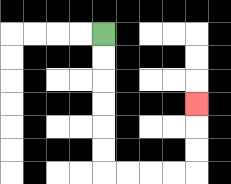{'start': '[4, 1]', 'end': '[8, 4]', 'path_directions': 'D,D,D,D,D,D,R,R,R,R,U,U,U', 'path_coordinates': '[[4, 1], [4, 2], [4, 3], [4, 4], [4, 5], [4, 6], [4, 7], [5, 7], [6, 7], [7, 7], [8, 7], [8, 6], [8, 5], [8, 4]]'}